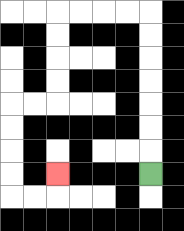{'start': '[6, 7]', 'end': '[2, 7]', 'path_directions': 'U,U,U,U,U,U,U,L,L,L,L,D,D,D,D,L,L,D,D,D,D,R,R,U', 'path_coordinates': '[[6, 7], [6, 6], [6, 5], [6, 4], [6, 3], [6, 2], [6, 1], [6, 0], [5, 0], [4, 0], [3, 0], [2, 0], [2, 1], [2, 2], [2, 3], [2, 4], [1, 4], [0, 4], [0, 5], [0, 6], [0, 7], [0, 8], [1, 8], [2, 8], [2, 7]]'}